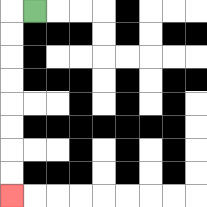{'start': '[1, 0]', 'end': '[0, 8]', 'path_directions': 'L,D,D,D,D,D,D,D,D', 'path_coordinates': '[[1, 0], [0, 0], [0, 1], [0, 2], [0, 3], [0, 4], [0, 5], [0, 6], [0, 7], [0, 8]]'}